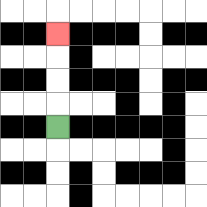{'start': '[2, 5]', 'end': '[2, 1]', 'path_directions': 'U,U,U,U', 'path_coordinates': '[[2, 5], [2, 4], [2, 3], [2, 2], [2, 1]]'}